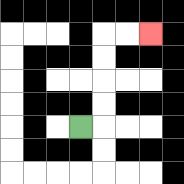{'start': '[3, 5]', 'end': '[6, 1]', 'path_directions': 'R,U,U,U,U,R,R', 'path_coordinates': '[[3, 5], [4, 5], [4, 4], [4, 3], [4, 2], [4, 1], [5, 1], [6, 1]]'}